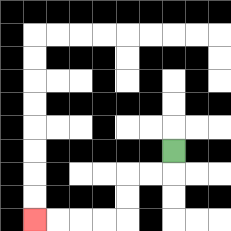{'start': '[7, 6]', 'end': '[1, 9]', 'path_directions': 'D,L,L,D,D,L,L,L,L', 'path_coordinates': '[[7, 6], [7, 7], [6, 7], [5, 7], [5, 8], [5, 9], [4, 9], [3, 9], [2, 9], [1, 9]]'}